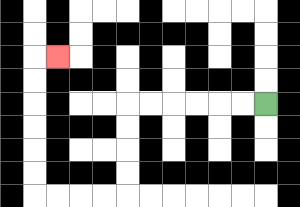{'start': '[11, 4]', 'end': '[2, 2]', 'path_directions': 'L,L,L,L,L,L,D,D,D,D,L,L,L,L,U,U,U,U,U,U,R', 'path_coordinates': '[[11, 4], [10, 4], [9, 4], [8, 4], [7, 4], [6, 4], [5, 4], [5, 5], [5, 6], [5, 7], [5, 8], [4, 8], [3, 8], [2, 8], [1, 8], [1, 7], [1, 6], [1, 5], [1, 4], [1, 3], [1, 2], [2, 2]]'}